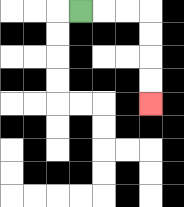{'start': '[3, 0]', 'end': '[6, 4]', 'path_directions': 'R,R,R,D,D,D,D', 'path_coordinates': '[[3, 0], [4, 0], [5, 0], [6, 0], [6, 1], [6, 2], [6, 3], [6, 4]]'}